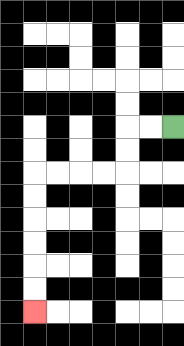{'start': '[7, 5]', 'end': '[1, 13]', 'path_directions': 'L,L,D,D,L,L,L,L,D,D,D,D,D,D', 'path_coordinates': '[[7, 5], [6, 5], [5, 5], [5, 6], [5, 7], [4, 7], [3, 7], [2, 7], [1, 7], [1, 8], [1, 9], [1, 10], [1, 11], [1, 12], [1, 13]]'}